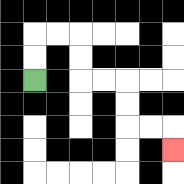{'start': '[1, 3]', 'end': '[7, 6]', 'path_directions': 'U,U,R,R,D,D,R,R,D,D,R,R,D', 'path_coordinates': '[[1, 3], [1, 2], [1, 1], [2, 1], [3, 1], [3, 2], [3, 3], [4, 3], [5, 3], [5, 4], [5, 5], [6, 5], [7, 5], [7, 6]]'}